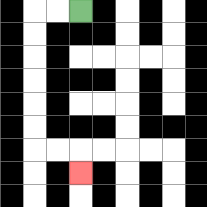{'start': '[3, 0]', 'end': '[3, 7]', 'path_directions': 'L,L,D,D,D,D,D,D,R,R,D', 'path_coordinates': '[[3, 0], [2, 0], [1, 0], [1, 1], [1, 2], [1, 3], [1, 4], [1, 5], [1, 6], [2, 6], [3, 6], [3, 7]]'}